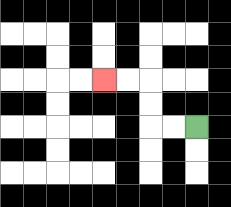{'start': '[8, 5]', 'end': '[4, 3]', 'path_directions': 'L,L,U,U,L,L', 'path_coordinates': '[[8, 5], [7, 5], [6, 5], [6, 4], [6, 3], [5, 3], [4, 3]]'}